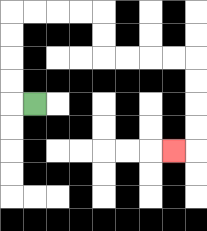{'start': '[1, 4]', 'end': '[7, 6]', 'path_directions': 'L,U,U,U,U,R,R,R,R,D,D,R,R,R,R,D,D,D,D,L', 'path_coordinates': '[[1, 4], [0, 4], [0, 3], [0, 2], [0, 1], [0, 0], [1, 0], [2, 0], [3, 0], [4, 0], [4, 1], [4, 2], [5, 2], [6, 2], [7, 2], [8, 2], [8, 3], [8, 4], [8, 5], [8, 6], [7, 6]]'}